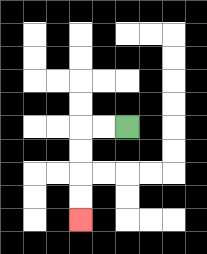{'start': '[5, 5]', 'end': '[3, 9]', 'path_directions': 'L,L,D,D,D,D', 'path_coordinates': '[[5, 5], [4, 5], [3, 5], [3, 6], [3, 7], [3, 8], [3, 9]]'}